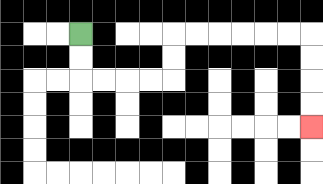{'start': '[3, 1]', 'end': '[13, 5]', 'path_directions': 'D,D,R,R,R,R,U,U,R,R,R,R,R,R,D,D,D,D', 'path_coordinates': '[[3, 1], [3, 2], [3, 3], [4, 3], [5, 3], [6, 3], [7, 3], [7, 2], [7, 1], [8, 1], [9, 1], [10, 1], [11, 1], [12, 1], [13, 1], [13, 2], [13, 3], [13, 4], [13, 5]]'}